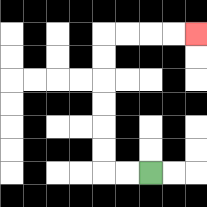{'start': '[6, 7]', 'end': '[8, 1]', 'path_directions': 'L,L,U,U,U,U,U,U,R,R,R,R', 'path_coordinates': '[[6, 7], [5, 7], [4, 7], [4, 6], [4, 5], [4, 4], [4, 3], [4, 2], [4, 1], [5, 1], [6, 1], [7, 1], [8, 1]]'}